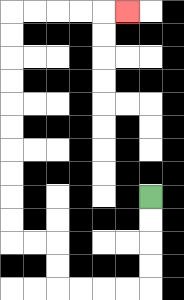{'start': '[6, 8]', 'end': '[5, 0]', 'path_directions': 'D,D,D,D,L,L,L,L,U,U,L,L,U,U,U,U,U,U,U,U,U,U,R,R,R,R,R', 'path_coordinates': '[[6, 8], [6, 9], [6, 10], [6, 11], [6, 12], [5, 12], [4, 12], [3, 12], [2, 12], [2, 11], [2, 10], [1, 10], [0, 10], [0, 9], [0, 8], [0, 7], [0, 6], [0, 5], [0, 4], [0, 3], [0, 2], [0, 1], [0, 0], [1, 0], [2, 0], [3, 0], [4, 0], [5, 0]]'}